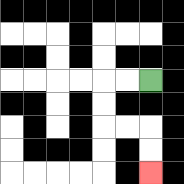{'start': '[6, 3]', 'end': '[6, 7]', 'path_directions': 'L,L,D,D,R,R,D,D', 'path_coordinates': '[[6, 3], [5, 3], [4, 3], [4, 4], [4, 5], [5, 5], [6, 5], [6, 6], [6, 7]]'}